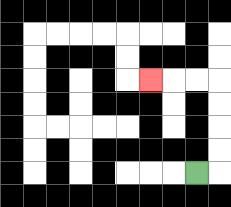{'start': '[8, 7]', 'end': '[6, 3]', 'path_directions': 'R,U,U,U,U,L,L,L', 'path_coordinates': '[[8, 7], [9, 7], [9, 6], [9, 5], [9, 4], [9, 3], [8, 3], [7, 3], [6, 3]]'}